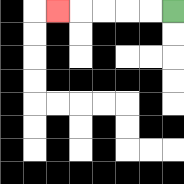{'start': '[7, 0]', 'end': '[2, 0]', 'path_directions': 'L,L,L,L,L', 'path_coordinates': '[[7, 0], [6, 0], [5, 0], [4, 0], [3, 0], [2, 0]]'}